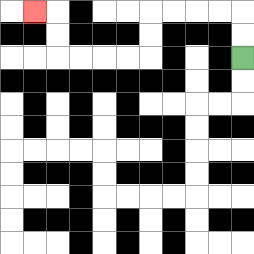{'start': '[10, 2]', 'end': '[1, 0]', 'path_directions': 'U,U,L,L,L,L,D,D,L,L,L,L,U,U,L', 'path_coordinates': '[[10, 2], [10, 1], [10, 0], [9, 0], [8, 0], [7, 0], [6, 0], [6, 1], [6, 2], [5, 2], [4, 2], [3, 2], [2, 2], [2, 1], [2, 0], [1, 0]]'}